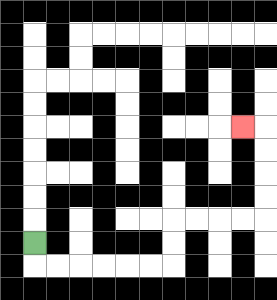{'start': '[1, 10]', 'end': '[10, 5]', 'path_directions': 'D,R,R,R,R,R,R,U,U,R,R,R,R,U,U,U,U,L', 'path_coordinates': '[[1, 10], [1, 11], [2, 11], [3, 11], [4, 11], [5, 11], [6, 11], [7, 11], [7, 10], [7, 9], [8, 9], [9, 9], [10, 9], [11, 9], [11, 8], [11, 7], [11, 6], [11, 5], [10, 5]]'}